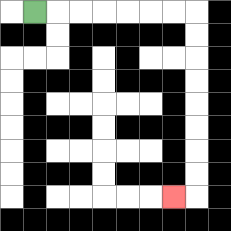{'start': '[1, 0]', 'end': '[7, 8]', 'path_directions': 'R,R,R,R,R,R,R,D,D,D,D,D,D,D,D,L', 'path_coordinates': '[[1, 0], [2, 0], [3, 0], [4, 0], [5, 0], [6, 0], [7, 0], [8, 0], [8, 1], [8, 2], [8, 3], [8, 4], [8, 5], [8, 6], [8, 7], [8, 8], [7, 8]]'}